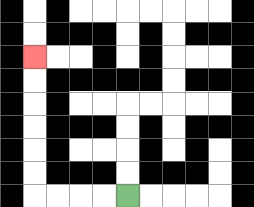{'start': '[5, 8]', 'end': '[1, 2]', 'path_directions': 'L,L,L,L,U,U,U,U,U,U', 'path_coordinates': '[[5, 8], [4, 8], [3, 8], [2, 8], [1, 8], [1, 7], [1, 6], [1, 5], [1, 4], [1, 3], [1, 2]]'}